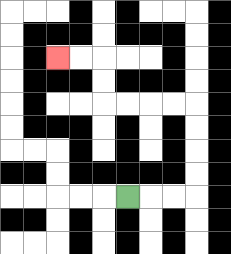{'start': '[5, 8]', 'end': '[2, 2]', 'path_directions': 'R,R,R,U,U,U,U,L,L,L,L,U,U,L,L', 'path_coordinates': '[[5, 8], [6, 8], [7, 8], [8, 8], [8, 7], [8, 6], [8, 5], [8, 4], [7, 4], [6, 4], [5, 4], [4, 4], [4, 3], [4, 2], [3, 2], [2, 2]]'}